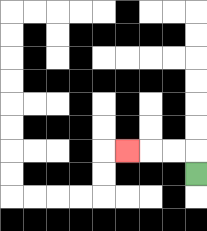{'start': '[8, 7]', 'end': '[5, 6]', 'path_directions': 'U,L,L,L', 'path_coordinates': '[[8, 7], [8, 6], [7, 6], [6, 6], [5, 6]]'}